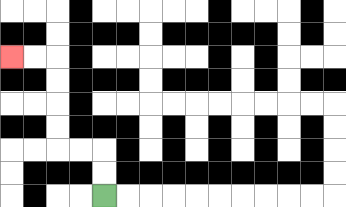{'start': '[4, 8]', 'end': '[0, 2]', 'path_directions': 'U,U,L,L,U,U,U,U,L,L', 'path_coordinates': '[[4, 8], [4, 7], [4, 6], [3, 6], [2, 6], [2, 5], [2, 4], [2, 3], [2, 2], [1, 2], [0, 2]]'}